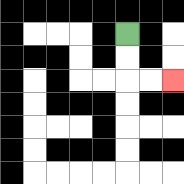{'start': '[5, 1]', 'end': '[7, 3]', 'path_directions': 'D,D,R,R', 'path_coordinates': '[[5, 1], [5, 2], [5, 3], [6, 3], [7, 3]]'}